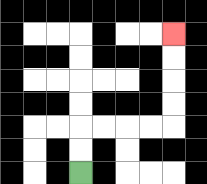{'start': '[3, 7]', 'end': '[7, 1]', 'path_directions': 'U,U,R,R,R,R,U,U,U,U', 'path_coordinates': '[[3, 7], [3, 6], [3, 5], [4, 5], [5, 5], [6, 5], [7, 5], [7, 4], [7, 3], [7, 2], [7, 1]]'}